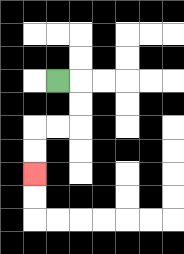{'start': '[2, 3]', 'end': '[1, 7]', 'path_directions': 'R,D,D,L,L,D,D', 'path_coordinates': '[[2, 3], [3, 3], [3, 4], [3, 5], [2, 5], [1, 5], [1, 6], [1, 7]]'}